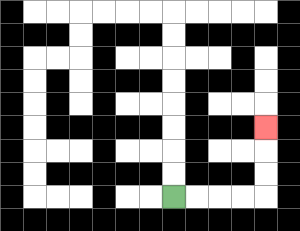{'start': '[7, 8]', 'end': '[11, 5]', 'path_directions': 'R,R,R,R,U,U,U', 'path_coordinates': '[[7, 8], [8, 8], [9, 8], [10, 8], [11, 8], [11, 7], [11, 6], [11, 5]]'}